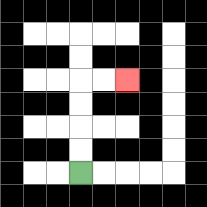{'start': '[3, 7]', 'end': '[5, 3]', 'path_directions': 'U,U,U,U,R,R', 'path_coordinates': '[[3, 7], [3, 6], [3, 5], [3, 4], [3, 3], [4, 3], [5, 3]]'}